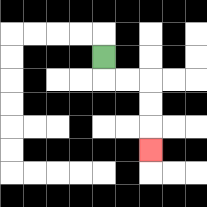{'start': '[4, 2]', 'end': '[6, 6]', 'path_directions': 'D,R,R,D,D,D', 'path_coordinates': '[[4, 2], [4, 3], [5, 3], [6, 3], [6, 4], [6, 5], [6, 6]]'}